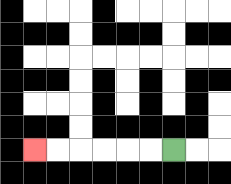{'start': '[7, 6]', 'end': '[1, 6]', 'path_directions': 'L,L,L,L,L,L', 'path_coordinates': '[[7, 6], [6, 6], [5, 6], [4, 6], [3, 6], [2, 6], [1, 6]]'}